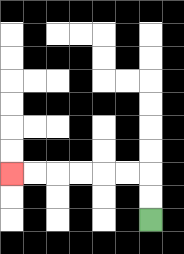{'start': '[6, 9]', 'end': '[0, 7]', 'path_directions': 'U,U,L,L,L,L,L,L', 'path_coordinates': '[[6, 9], [6, 8], [6, 7], [5, 7], [4, 7], [3, 7], [2, 7], [1, 7], [0, 7]]'}